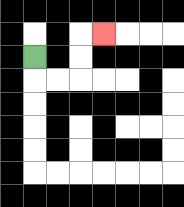{'start': '[1, 2]', 'end': '[4, 1]', 'path_directions': 'D,R,R,U,U,R', 'path_coordinates': '[[1, 2], [1, 3], [2, 3], [3, 3], [3, 2], [3, 1], [4, 1]]'}